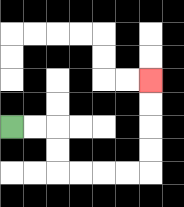{'start': '[0, 5]', 'end': '[6, 3]', 'path_directions': 'R,R,D,D,R,R,R,R,U,U,U,U', 'path_coordinates': '[[0, 5], [1, 5], [2, 5], [2, 6], [2, 7], [3, 7], [4, 7], [5, 7], [6, 7], [6, 6], [6, 5], [6, 4], [6, 3]]'}